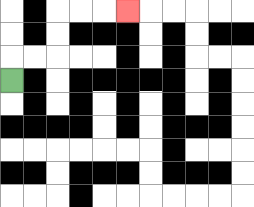{'start': '[0, 3]', 'end': '[5, 0]', 'path_directions': 'U,R,R,U,U,R,R,R', 'path_coordinates': '[[0, 3], [0, 2], [1, 2], [2, 2], [2, 1], [2, 0], [3, 0], [4, 0], [5, 0]]'}